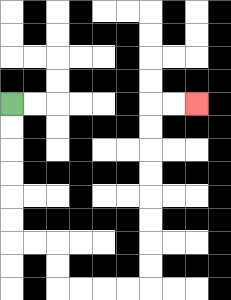{'start': '[0, 4]', 'end': '[8, 4]', 'path_directions': 'D,D,D,D,D,D,R,R,D,D,R,R,R,R,U,U,U,U,U,U,U,U,R,R', 'path_coordinates': '[[0, 4], [0, 5], [0, 6], [0, 7], [0, 8], [0, 9], [0, 10], [1, 10], [2, 10], [2, 11], [2, 12], [3, 12], [4, 12], [5, 12], [6, 12], [6, 11], [6, 10], [6, 9], [6, 8], [6, 7], [6, 6], [6, 5], [6, 4], [7, 4], [8, 4]]'}